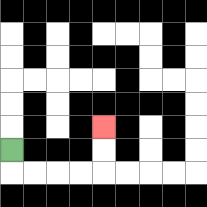{'start': '[0, 6]', 'end': '[4, 5]', 'path_directions': 'D,R,R,R,R,U,U', 'path_coordinates': '[[0, 6], [0, 7], [1, 7], [2, 7], [3, 7], [4, 7], [4, 6], [4, 5]]'}